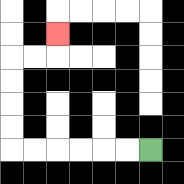{'start': '[6, 6]', 'end': '[2, 1]', 'path_directions': 'L,L,L,L,L,L,U,U,U,U,R,R,U', 'path_coordinates': '[[6, 6], [5, 6], [4, 6], [3, 6], [2, 6], [1, 6], [0, 6], [0, 5], [0, 4], [0, 3], [0, 2], [1, 2], [2, 2], [2, 1]]'}